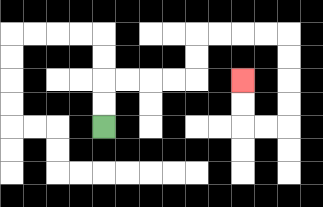{'start': '[4, 5]', 'end': '[10, 3]', 'path_directions': 'U,U,R,R,R,R,U,U,R,R,R,R,D,D,D,D,L,L,U,U', 'path_coordinates': '[[4, 5], [4, 4], [4, 3], [5, 3], [6, 3], [7, 3], [8, 3], [8, 2], [8, 1], [9, 1], [10, 1], [11, 1], [12, 1], [12, 2], [12, 3], [12, 4], [12, 5], [11, 5], [10, 5], [10, 4], [10, 3]]'}